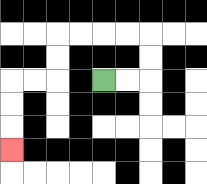{'start': '[4, 3]', 'end': '[0, 6]', 'path_directions': 'R,R,U,U,L,L,L,L,D,D,L,L,D,D,D', 'path_coordinates': '[[4, 3], [5, 3], [6, 3], [6, 2], [6, 1], [5, 1], [4, 1], [3, 1], [2, 1], [2, 2], [2, 3], [1, 3], [0, 3], [0, 4], [0, 5], [0, 6]]'}